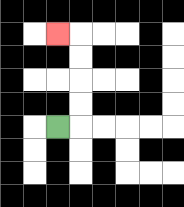{'start': '[2, 5]', 'end': '[2, 1]', 'path_directions': 'R,U,U,U,U,L', 'path_coordinates': '[[2, 5], [3, 5], [3, 4], [3, 3], [3, 2], [3, 1], [2, 1]]'}